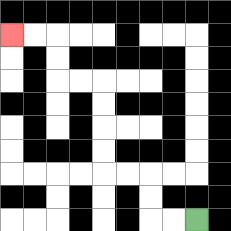{'start': '[8, 9]', 'end': '[0, 1]', 'path_directions': 'L,L,U,U,L,L,U,U,U,U,L,L,U,U,L,L', 'path_coordinates': '[[8, 9], [7, 9], [6, 9], [6, 8], [6, 7], [5, 7], [4, 7], [4, 6], [4, 5], [4, 4], [4, 3], [3, 3], [2, 3], [2, 2], [2, 1], [1, 1], [0, 1]]'}